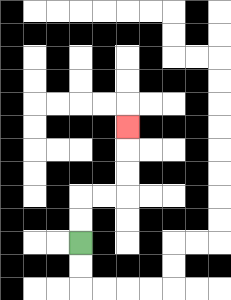{'start': '[3, 10]', 'end': '[5, 5]', 'path_directions': 'U,U,R,R,U,U,U', 'path_coordinates': '[[3, 10], [3, 9], [3, 8], [4, 8], [5, 8], [5, 7], [5, 6], [5, 5]]'}